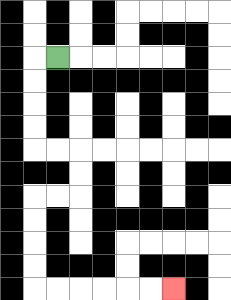{'start': '[2, 2]', 'end': '[7, 12]', 'path_directions': 'L,D,D,D,D,R,R,D,D,L,L,D,D,D,D,R,R,R,R,R,R', 'path_coordinates': '[[2, 2], [1, 2], [1, 3], [1, 4], [1, 5], [1, 6], [2, 6], [3, 6], [3, 7], [3, 8], [2, 8], [1, 8], [1, 9], [1, 10], [1, 11], [1, 12], [2, 12], [3, 12], [4, 12], [5, 12], [6, 12], [7, 12]]'}